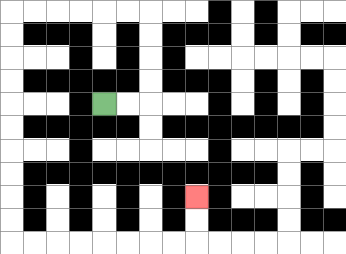{'start': '[4, 4]', 'end': '[8, 8]', 'path_directions': 'R,R,U,U,U,U,L,L,L,L,L,L,D,D,D,D,D,D,D,D,D,D,R,R,R,R,R,R,R,R,U,U', 'path_coordinates': '[[4, 4], [5, 4], [6, 4], [6, 3], [6, 2], [6, 1], [6, 0], [5, 0], [4, 0], [3, 0], [2, 0], [1, 0], [0, 0], [0, 1], [0, 2], [0, 3], [0, 4], [0, 5], [0, 6], [0, 7], [0, 8], [0, 9], [0, 10], [1, 10], [2, 10], [3, 10], [4, 10], [5, 10], [6, 10], [7, 10], [8, 10], [8, 9], [8, 8]]'}